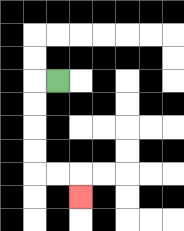{'start': '[2, 3]', 'end': '[3, 8]', 'path_directions': 'L,D,D,D,D,R,R,D', 'path_coordinates': '[[2, 3], [1, 3], [1, 4], [1, 5], [1, 6], [1, 7], [2, 7], [3, 7], [3, 8]]'}